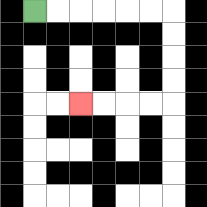{'start': '[1, 0]', 'end': '[3, 4]', 'path_directions': 'R,R,R,R,R,R,D,D,D,D,L,L,L,L', 'path_coordinates': '[[1, 0], [2, 0], [3, 0], [4, 0], [5, 0], [6, 0], [7, 0], [7, 1], [7, 2], [7, 3], [7, 4], [6, 4], [5, 4], [4, 4], [3, 4]]'}